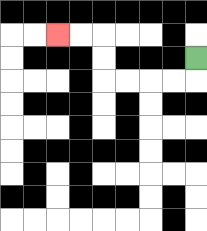{'start': '[8, 2]', 'end': '[2, 1]', 'path_directions': 'D,L,L,L,L,U,U,L,L', 'path_coordinates': '[[8, 2], [8, 3], [7, 3], [6, 3], [5, 3], [4, 3], [4, 2], [4, 1], [3, 1], [2, 1]]'}